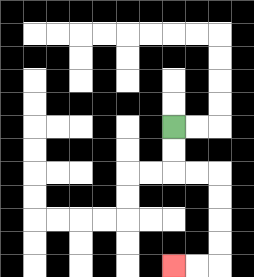{'start': '[7, 5]', 'end': '[7, 11]', 'path_directions': 'D,D,R,R,D,D,D,D,L,L', 'path_coordinates': '[[7, 5], [7, 6], [7, 7], [8, 7], [9, 7], [9, 8], [9, 9], [9, 10], [9, 11], [8, 11], [7, 11]]'}